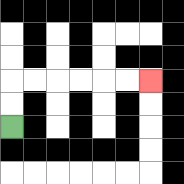{'start': '[0, 5]', 'end': '[6, 3]', 'path_directions': 'U,U,R,R,R,R,R,R', 'path_coordinates': '[[0, 5], [0, 4], [0, 3], [1, 3], [2, 3], [3, 3], [4, 3], [5, 3], [6, 3]]'}